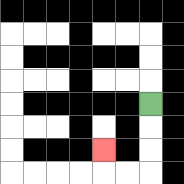{'start': '[6, 4]', 'end': '[4, 6]', 'path_directions': 'D,D,D,L,L,U', 'path_coordinates': '[[6, 4], [6, 5], [6, 6], [6, 7], [5, 7], [4, 7], [4, 6]]'}